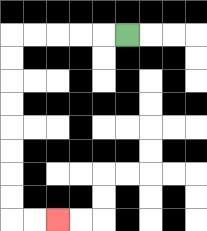{'start': '[5, 1]', 'end': '[2, 9]', 'path_directions': 'L,L,L,L,L,D,D,D,D,D,D,D,D,R,R', 'path_coordinates': '[[5, 1], [4, 1], [3, 1], [2, 1], [1, 1], [0, 1], [0, 2], [0, 3], [0, 4], [0, 5], [0, 6], [0, 7], [0, 8], [0, 9], [1, 9], [2, 9]]'}